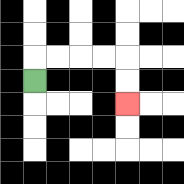{'start': '[1, 3]', 'end': '[5, 4]', 'path_directions': 'U,R,R,R,R,D,D', 'path_coordinates': '[[1, 3], [1, 2], [2, 2], [3, 2], [4, 2], [5, 2], [5, 3], [5, 4]]'}